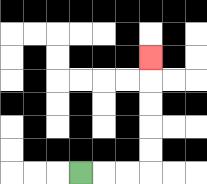{'start': '[3, 7]', 'end': '[6, 2]', 'path_directions': 'R,R,R,U,U,U,U,U', 'path_coordinates': '[[3, 7], [4, 7], [5, 7], [6, 7], [6, 6], [6, 5], [6, 4], [6, 3], [6, 2]]'}